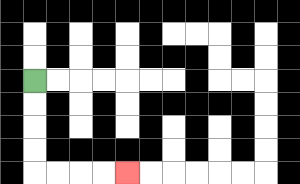{'start': '[1, 3]', 'end': '[5, 7]', 'path_directions': 'D,D,D,D,R,R,R,R', 'path_coordinates': '[[1, 3], [1, 4], [1, 5], [1, 6], [1, 7], [2, 7], [3, 7], [4, 7], [5, 7]]'}